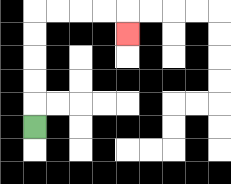{'start': '[1, 5]', 'end': '[5, 1]', 'path_directions': 'U,U,U,U,U,R,R,R,R,D', 'path_coordinates': '[[1, 5], [1, 4], [1, 3], [1, 2], [1, 1], [1, 0], [2, 0], [3, 0], [4, 0], [5, 0], [5, 1]]'}